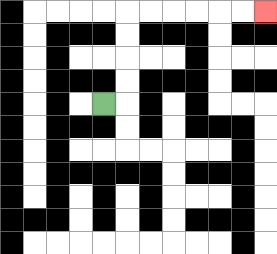{'start': '[4, 4]', 'end': '[11, 0]', 'path_directions': 'R,U,U,U,U,R,R,R,R,R,R', 'path_coordinates': '[[4, 4], [5, 4], [5, 3], [5, 2], [5, 1], [5, 0], [6, 0], [7, 0], [8, 0], [9, 0], [10, 0], [11, 0]]'}